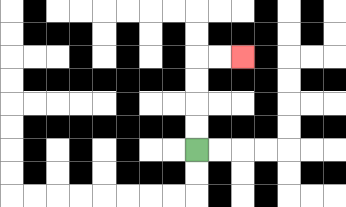{'start': '[8, 6]', 'end': '[10, 2]', 'path_directions': 'U,U,U,U,R,R', 'path_coordinates': '[[8, 6], [8, 5], [8, 4], [8, 3], [8, 2], [9, 2], [10, 2]]'}